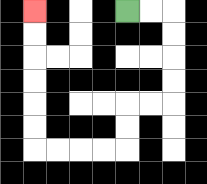{'start': '[5, 0]', 'end': '[1, 0]', 'path_directions': 'R,R,D,D,D,D,L,L,D,D,L,L,L,L,U,U,U,U,U,U', 'path_coordinates': '[[5, 0], [6, 0], [7, 0], [7, 1], [7, 2], [7, 3], [7, 4], [6, 4], [5, 4], [5, 5], [5, 6], [4, 6], [3, 6], [2, 6], [1, 6], [1, 5], [1, 4], [1, 3], [1, 2], [1, 1], [1, 0]]'}